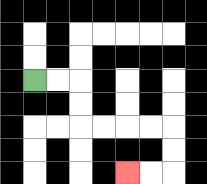{'start': '[1, 3]', 'end': '[5, 7]', 'path_directions': 'R,R,D,D,R,R,R,R,D,D,L,L', 'path_coordinates': '[[1, 3], [2, 3], [3, 3], [3, 4], [3, 5], [4, 5], [5, 5], [6, 5], [7, 5], [7, 6], [7, 7], [6, 7], [5, 7]]'}